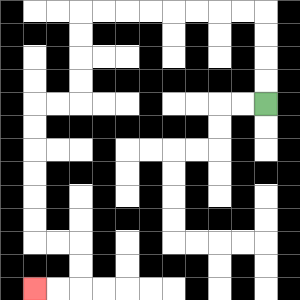{'start': '[11, 4]', 'end': '[1, 12]', 'path_directions': 'U,U,U,U,L,L,L,L,L,L,L,L,D,D,D,D,L,L,D,D,D,D,D,D,R,R,D,D,L,L', 'path_coordinates': '[[11, 4], [11, 3], [11, 2], [11, 1], [11, 0], [10, 0], [9, 0], [8, 0], [7, 0], [6, 0], [5, 0], [4, 0], [3, 0], [3, 1], [3, 2], [3, 3], [3, 4], [2, 4], [1, 4], [1, 5], [1, 6], [1, 7], [1, 8], [1, 9], [1, 10], [2, 10], [3, 10], [3, 11], [3, 12], [2, 12], [1, 12]]'}